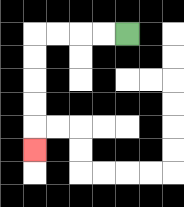{'start': '[5, 1]', 'end': '[1, 6]', 'path_directions': 'L,L,L,L,D,D,D,D,D', 'path_coordinates': '[[5, 1], [4, 1], [3, 1], [2, 1], [1, 1], [1, 2], [1, 3], [1, 4], [1, 5], [1, 6]]'}